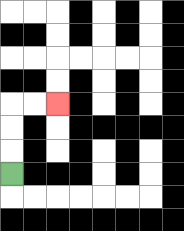{'start': '[0, 7]', 'end': '[2, 4]', 'path_directions': 'U,U,U,R,R', 'path_coordinates': '[[0, 7], [0, 6], [0, 5], [0, 4], [1, 4], [2, 4]]'}